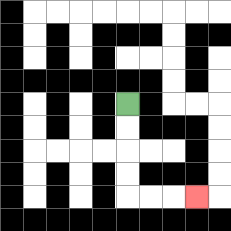{'start': '[5, 4]', 'end': '[8, 8]', 'path_directions': 'D,D,D,D,R,R,R', 'path_coordinates': '[[5, 4], [5, 5], [5, 6], [5, 7], [5, 8], [6, 8], [7, 8], [8, 8]]'}